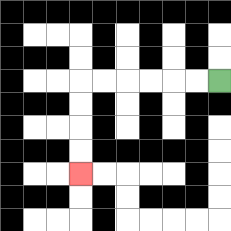{'start': '[9, 3]', 'end': '[3, 7]', 'path_directions': 'L,L,L,L,L,L,D,D,D,D', 'path_coordinates': '[[9, 3], [8, 3], [7, 3], [6, 3], [5, 3], [4, 3], [3, 3], [3, 4], [3, 5], [3, 6], [3, 7]]'}